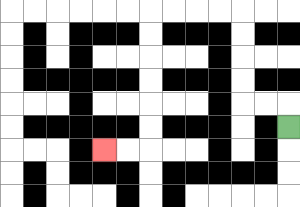{'start': '[12, 5]', 'end': '[4, 6]', 'path_directions': 'U,L,L,U,U,U,U,L,L,L,L,D,D,D,D,D,D,L,L', 'path_coordinates': '[[12, 5], [12, 4], [11, 4], [10, 4], [10, 3], [10, 2], [10, 1], [10, 0], [9, 0], [8, 0], [7, 0], [6, 0], [6, 1], [6, 2], [6, 3], [6, 4], [6, 5], [6, 6], [5, 6], [4, 6]]'}